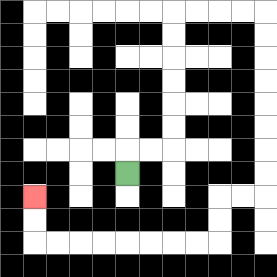{'start': '[5, 7]', 'end': '[1, 8]', 'path_directions': 'U,R,R,U,U,U,U,U,U,R,R,R,R,D,D,D,D,D,D,D,D,L,L,D,D,L,L,L,L,L,L,L,L,U,U', 'path_coordinates': '[[5, 7], [5, 6], [6, 6], [7, 6], [7, 5], [7, 4], [7, 3], [7, 2], [7, 1], [7, 0], [8, 0], [9, 0], [10, 0], [11, 0], [11, 1], [11, 2], [11, 3], [11, 4], [11, 5], [11, 6], [11, 7], [11, 8], [10, 8], [9, 8], [9, 9], [9, 10], [8, 10], [7, 10], [6, 10], [5, 10], [4, 10], [3, 10], [2, 10], [1, 10], [1, 9], [1, 8]]'}